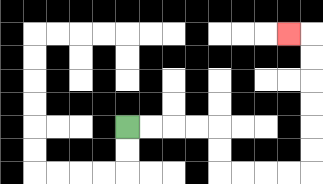{'start': '[5, 5]', 'end': '[12, 1]', 'path_directions': 'R,R,R,R,D,D,R,R,R,R,U,U,U,U,U,U,L', 'path_coordinates': '[[5, 5], [6, 5], [7, 5], [8, 5], [9, 5], [9, 6], [9, 7], [10, 7], [11, 7], [12, 7], [13, 7], [13, 6], [13, 5], [13, 4], [13, 3], [13, 2], [13, 1], [12, 1]]'}